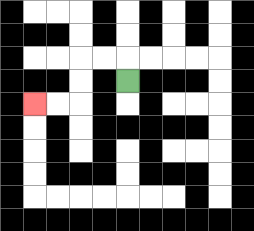{'start': '[5, 3]', 'end': '[1, 4]', 'path_directions': 'U,L,L,D,D,L,L', 'path_coordinates': '[[5, 3], [5, 2], [4, 2], [3, 2], [3, 3], [3, 4], [2, 4], [1, 4]]'}